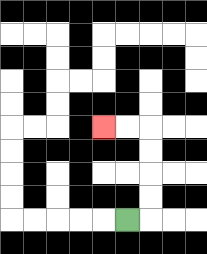{'start': '[5, 9]', 'end': '[4, 5]', 'path_directions': 'R,U,U,U,U,L,L', 'path_coordinates': '[[5, 9], [6, 9], [6, 8], [6, 7], [6, 6], [6, 5], [5, 5], [4, 5]]'}